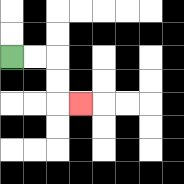{'start': '[0, 2]', 'end': '[3, 4]', 'path_directions': 'R,R,D,D,R', 'path_coordinates': '[[0, 2], [1, 2], [2, 2], [2, 3], [2, 4], [3, 4]]'}